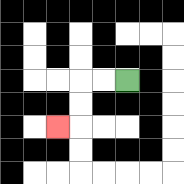{'start': '[5, 3]', 'end': '[2, 5]', 'path_directions': 'L,L,D,D,L', 'path_coordinates': '[[5, 3], [4, 3], [3, 3], [3, 4], [3, 5], [2, 5]]'}